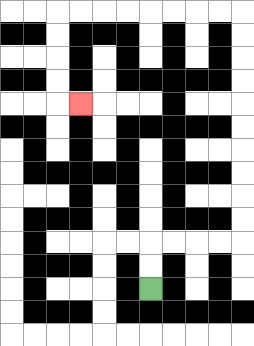{'start': '[6, 12]', 'end': '[3, 4]', 'path_directions': 'U,U,R,R,R,R,U,U,U,U,U,U,U,U,U,U,L,L,L,L,L,L,L,L,D,D,D,D,R', 'path_coordinates': '[[6, 12], [6, 11], [6, 10], [7, 10], [8, 10], [9, 10], [10, 10], [10, 9], [10, 8], [10, 7], [10, 6], [10, 5], [10, 4], [10, 3], [10, 2], [10, 1], [10, 0], [9, 0], [8, 0], [7, 0], [6, 0], [5, 0], [4, 0], [3, 0], [2, 0], [2, 1], [2, 2], [2, 3], [2, 4], [3, 4]]'}